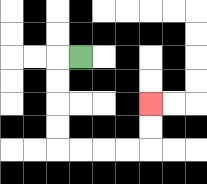{'start': '[3, 2]', 'end': '[6, 4]', 'path_directions': 'L,D,D,D,D,R,R,R,R,U,U', 'path_coordinates': '[[3, 2], [2, 2], [2, 3], [2, 4], [2, 5], [2, 6], [3, 6], [4, 6], [5, 6], [6, 6], [6, 5], [6, 4]]'}